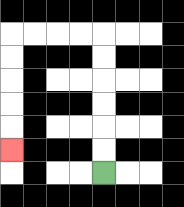{'start': '[4, 7]', 'end': '[0, 6]', 'path_directions': 'U,U,U,U,U,U,L,L,L,L,D,D,D,D,D', 'path_coordinates': '[[4, 7], [4, 6], [4, 5], [4, 4], [4, 3], [4, 2], [4, 1], [3, 1], [2, 1], [1, 1], [0, 1], [0, 2], [0, 3], [0, 4], [0, 5], [0, 6]]'}